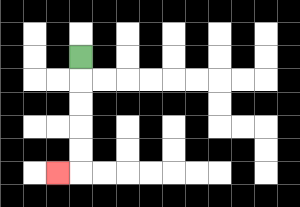{'start': '[3, 2]', 'end': '[2, 7]', 'path_directions': 'D,D,D,D,D,L', 'path_coordinates': '[[3, 2], [3, 3], [3, 4], [3, 5], [3, 6], [3, 7], [2, 7]]'}